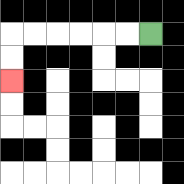{'start': '[6, 1]', 'end': '[0, 3]', 'path_directions': 'L,L,L,L,L,L,D,D', 'path_coordinates': '[[6, 1], [5, 1], [4, 1], [3, 1], [2, 1], [1, 1], [0, 1], [0, 2], [0, 3]]'}